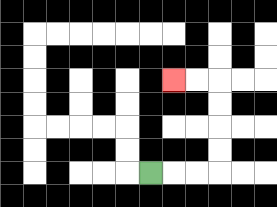{'start': '[6, 7]', 'end': '[7, 3]', 'path_directions': 'R,R,R,U,U,U,U,L,L', 'path_coordinates': '[[6, 7], [7, 7], [8, 7], [9, 7], [9, 6], [9, 5], [9, 4], [9, 3], [8, 3], [7, 3]]'}